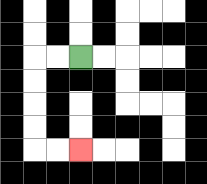{'start': '[3, 2]', 'end': '[3, 6]', 'path_directions': 'L,L,D,D,D,D,R,R', 'path_coordinates': '[[3, 2], [2, 2], [1, 2], [1, 3], [1, 4], [1, 5], [1, 6], [2, 6], [3, 6]]'}